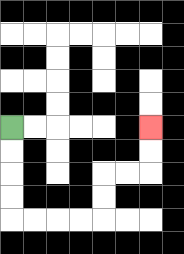{'start': '[0, 5]', 'end': '[6, 5]', 'path_directions': 'D,D,D,D,R,R,R,R,U,U,R,R,U,U', 'path_coordinates': '[[0, 5], [0, 6], [0, 7], [0, 8], [0, 9], [1, 9], [2, 9], [3, 9], [4, 9], [4, 8], [4, 7], [5, 7], [6, 7], [6, 6], [6, 5]]'}